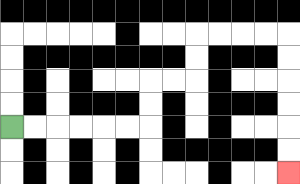{'start': '[0, 5]', 'end': '[12, 7]', 'path_directions': 'R,R,R,R,R,R,U,U,R,R,U,U,R,R,R,R,D,D,D,D,D,D', 'path_coordinates': '[[0, 5], [1, 5], [2, 5], [3, 5], [4, 5], [5, 5], [6, 5], [6, 4], [6, 3], [7, 3], [8, 3], [8, 2], [8, 1], [9, 1], [10, 1], [11, 1], [12, 1], [12, 2], [12, 3], [12, 4], [12, 5], [12, 6], [12, 7]]'}